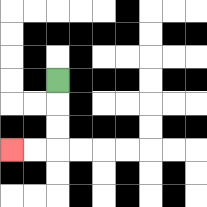{'start': '[2, 3]', 'end': '[0, 6]', 'path_directions': 'D,D,D,L,L', 'path_coordinates': '[[2, 3], [2, 4], [2, 5], [2, 6], [1, 6], [0, 6]]'}